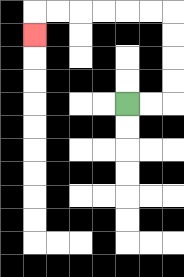{'start': '[5, 4]', 'end': '[1, 1]', 'path_directions': 'R,R,U,U,U,U,L,L,L,L,L,L,D', 'path_coordinates': '[[5, 4], [6, 4], [7, 4], [7, 3], [7, 2], [7, 1], [7, 0], [6, 0], [5, 0], [4, 0], [3, 0], [2, 0], [1, 0], [1, 1]]'}